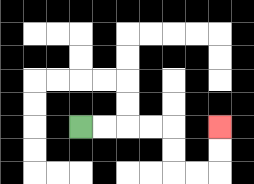{'start': '[3, 5]', 'end': '[9, 5]', 'path_directions': 'R,R,R,R,D,D,R,R,U,U', 'path_coordinates': '[[3, 5], [4, 5], [5, 5], [6, 5], [7, 5], [7, 6], [7, 7], [8, 7], [9, 7], [9, 6], [9, 5]]'}